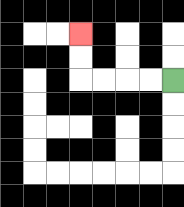{'start': '[7, 3]', 'end': '[3, 1]', 'path_directions': 'L,L,L,L,U,U', 'path_coordinates': '[[7, 3], [6, 3], [5, 3], [4, 3], [3, 3], [3, 2], [3, 1]]'}